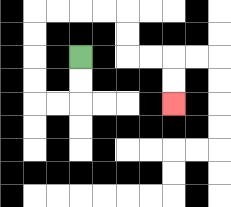{'start': '[3, 2]', 'end': '[7, 4]', 'path_directions': 'D,D,L,L,U,U,U,U,R,R,R,R,D,D,R,R,D,D', 'path_coordinates': '[[3, 2], [3, 3], [3, 4], [2, 4], [1, 4], [1, 3], [1, 2], [1, 1], [1, 0], [2, 0], [3, 0], [4, 0], [5, 0], [5, 1], [5, 2], [6, 2], [7, 2], [7, 3], [7, 4]]'}